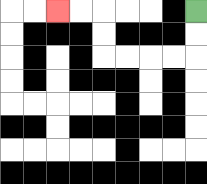{'start': '[8, 0]', 'end': '[2, 0]', 'path_directions': 'D,D,L,L,L,L,U,U,L,L', 'path_coordinates': '[[8, 0], [8, 1], [8, 2], [7, 2], [6, 2], [5, 2], [4, 2], [4, 1], [4, 0], [3, 0], [2, 0]]'}